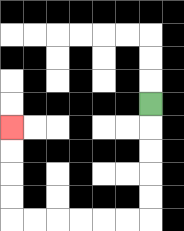{'start': '[6, 4]', 'end': '[0, 5]', 'path_directions': 'D,D,D,D,D,L,L,L,L,L,L,U,U,U,U', 'path_coordinates': '[[6, 4], [6, 5], [6, 6], [6, 7], [6, 8], [6, 9], [5, 9], [4, 9], [3, 9], [2, 9], [1, 9], [0, 9], [0, 8], [0, 7], [0, 6], [0, 5]]'}